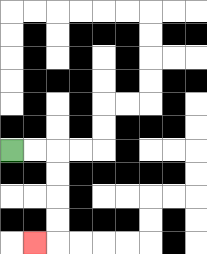{'start': '[0, 6]', 'end': '[1, 10]', 'path_directions': 'R,R,D,D,D,D,L', 'path_coordinates': '[[0, 6], [1, 6], [2, 6], [2, 7], [2, 8], [2, 9], [2, 10], [1, 10]]'}